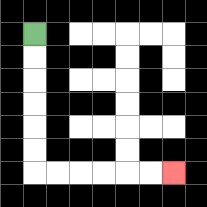{'start': '[1, 1]', 'end': '[7, 7]', 'path_directions': 'D,D,D,D,D,D,R,R,R,R,R,R', 'path_coordinates': '[[1, 1], [1, 2], [1, 3], [1, 4], [1, 5], [1, 6], [1, 7], [2, 7], [3, 7], [4, 7], [5, 7], [6, 7], [7, 7]]'}